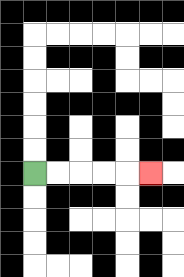{'start': '[1, 7]', 'end': '[6, 7]', 'path_directions': 'R,R,R,R,R', 'path_coordinates': '[[1, 7], [2, 7], [3, 7], [4, 7], [5, 7], [6, 7]]'}